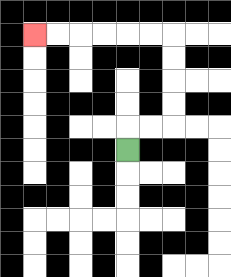{'start': '[5, 6]', 'end': '[1, 1]', 'path_directions': 'U,R,R,U,U,U,U,L,L,L,L,L,L', 'path_coordinates': '[[5, 6], [5, 5], [6, 5], [7, 5], [7, 4], [7, 3], [7, 2], [7, 1], [6, 1], [5, 1], [4, 1], [3, 1], [2, 1], [1, 1]]'}